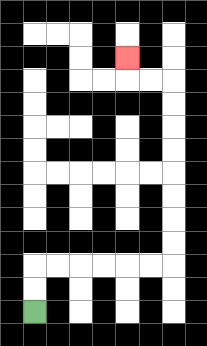{'start': '[1, 13]', 'end': '[5, 2]', 'path_directions': 'U,U,R,R,R,R,R,R,U,U,U,U,U,U,U,U,L,L,U', 'path_coordinates': '[[1, 13], [1, 12], [1, 11], [2, 11], [3, 11], [4, 11], [5, 11], [6, 11], [7, 11], [7, 10], [7, 9], [7, 8], [7, 7], [7, 6], [7, 5], [7, 4], [7, 3], [6, 3], [5, 3], [5, 2]]'}